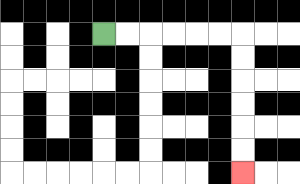{'start': '[4, 1]', 'end': '[10, 7]', 'path_directions': 'R,R,R,R,R,R,D,D,D,D,D,D', 'path_coordinates': '[[4, 1], [5, 1], [6, 1], [7, 1], [8, 1], [9, 1], [10, 1], [10, 2], [10, 3], [10, 4], [10, 5], [10, 6], [10, 7]]'}